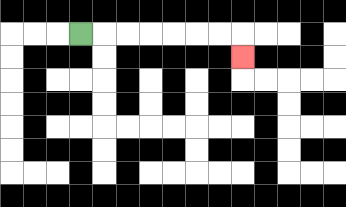{'start': '[3, 1]', 'end': '[10, 2]', 'path_directions': 'R,R,R,R,R,R,R,D', 'path_coordinates': '[[3, 1], [4, 1], [5, 1], [6, 1], [7, 1], [8, 1], [9, 1], [10, 1], [10, 2]]'}